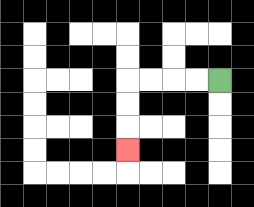{'start': '[9, 3]', 'end': '[5, 6]', 'path_directions': 'L,L,L,L,D,D,D', 'path_coordinates': '[[9, 3], [8, 3], [7, 3], [6, 3], [5, 3], [5, 4], [5, 5], [5, 6]]'}